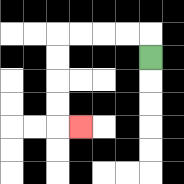{'start': '[6, 2]', 'end': '[3, 5]', 'path_directions': 'U,L,L,L,L,D,D,D,D,R', 'path_coordinates': '[[6, 2], [6, 1], [5, 1], [4, 1], [3, 1], [2, 1], [2, 2], [2, 3], [2, 4], [2, 5], [3, 5]]'}